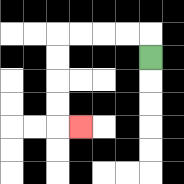{'start': '[6, 2]', 'end': '[3, 5]', 'path_directions': 'U,L,L,L,L,D,D,D,D,R', 'path_coordinates': '[[6, 2], [6, 1], [5, 1], [4, 1], [3, 1], [2, 1], [2, 2], [2, 3], [2, 4], [2, 5], [3, 5]]'}